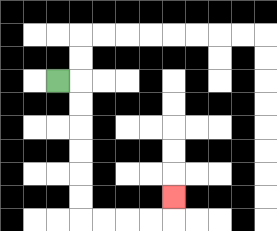{'start': '[2, 3]', 'end': '[7, 8]', 'path_directions': 'R,D,D,D,D,D,D,R,R,R,R,U', 'path_coordinates': '[[2, 3], [3, 3], [3, 4], [3, 5], [3, 6], [3, 7], [3, 8], [3, 9], [4, 9], [5, 9], [6, 9], [7, 9], [7, 8]]'}